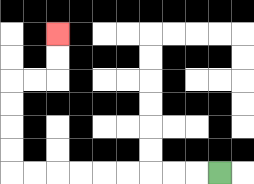{'start': '[9, 7]', 'end': '[2, 1]', 'path_directions': 'L,L,L,L,L,L,L,L,L,U,U,U,U,R,R,U,U', 'path_coordinates': '[[9, 7], [8, 7], [7, 7], [6, 7], [5, 7], [4, 7], [3, 7], [2, 7], [1, 7], [0, 7], [0, 6], [0, 5], [0, 4], [0, 3], [1, 3], [2, 3], [2, 2], [2, 1]]'}